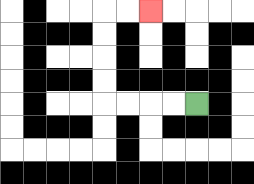{'start': '[8, 4]', 'end': '[6, 0]', 'path_directions': 'L,L,L,L,U,U,U,U,R,R', 'path_coordinates': '[[8, 4], [7, 4], [6, 4], [5, 4], [4, 4], [4, 3], [4, 2], [4, 1], [4, 0], [5, 0], [6, 0]]'}